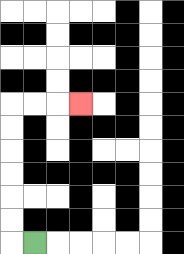{'start': '[1, 10]', 'end': '[3, 4]', 'path_directions': 'L,U,U,U,U,U,U,R,R,R', 'path_coordinates': '[[1, 10], [0, 10], [0, 9], [0, 8], [0, 7], [0, 6], [0, 5], [0, 4], [1, 4], [2, 4], [3, 4]]'}